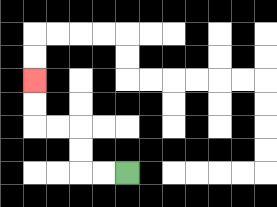{'start': '[5, 7]', 'end': '[1, 3]', 'path_directions': 'L,L,U,U,L,L,U,U', 'path_coordinates': '[[5, 7], [4, 7], [3, 7], [3, 6], [3, 5], [2, 5], [1, 5], [1, 4], [1, 3]]'}